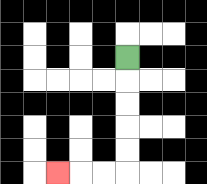{'start': '[5, 2]', 'end': '[2, 7]', 'path_directions': 'D,D,D,D,D,L,L,L', 'path_coordinates': '[[5, 2], [5, 3], [5, 4], [5, 5], [5, 6], [5, 7], [4, 7], [3, 7], [2, 7]]'}